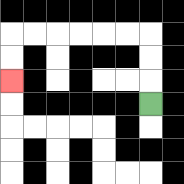{'start': '[6, 4]', 'end': '[0, 3]', 'path_directions': 'U,U,U,L,L,L,L,L,L,D,D', 'path_coordinates': '[[6, 4], [6, 3], [6, 2], [6, 1], [5, 1], [4, 1], [3, 1], [2, 1], [1, 1], [0, 1], [0, 2], [0, 3]]'}